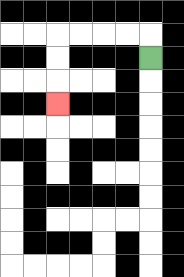{'start': '[6, 2]', 'end': '[2, 4]', 'path_directions': 'U,L,L,L,L,D,D,D', 'path_coordinates': '[[6, 2], [6, 1], [5, 1], [4, 1], [3, 1], [2, 1], [2, 2], [2, 3], [2, 4]]'}